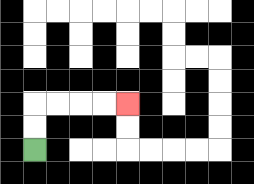{'start': '[1, 6]', 'end': '[5, 4]', 'path_directions': 'U,U,R,R,R,R', 'path_coordinates': '[[1, 6], [1, 5], [1, 4], [2, 4], [3, 4], [4, 4], [5, 4]]'}